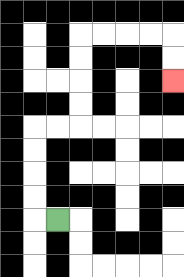{'start': '[2, 9]', 'end': '[7, 3]', 'path_directions': 'L,U,U,U,U,R,R,U,U,U,U,R,R,R,R,D,D', 'path_coordinates': '[[2, 9], [1, 9], [1, 8], [1, 7], [1, 6], [1, 5], [2, 5], [3, 5], [3, 4], [3, 3], [3, 2], [3, 1], [4, 1], [5, 1], [6, 1], [7, 1], [7, 2], [7, 3]]'}